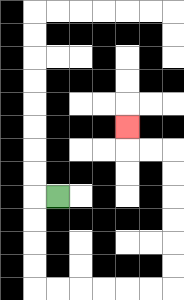{'start': '[2, 8]', 'end': '[5, 5]', 'path_directions': 'L,D,D,D,D,R,R,R,R,R,R,U,U,U,U,U,U,L,L,U', 'path_coordinates': '[[2, 8], [1, 8], [1, 9], [1, 10], [1, 11], [1, 12], [2, 12], [3, 12], [4, 12], [5, 12], [6, 12], [7, 12], [7, 11], [7, 10], [7, 9], [7, 8], [7, 7], [7, 6], [6, 6], [5, 6], [5, 5]]'}